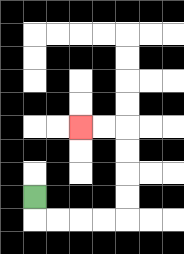{'start': '[1, 8]', 'end': '[3, 5]', 'path_directions': 'D,R,R,R,R,U,U,U,U,L,L', 'path_coordinates': '[[1, 8], [1, 9], [2, 9], [3, 9], [4, 9], [5, 9], [5, 8], [5, 7], [5, 6], [5, 5], [4, 5], [3, 5]]'}